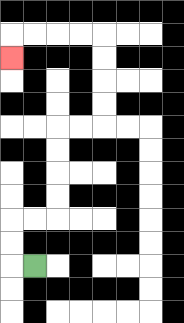{'start': '[1, 11]', 'end': '[0, 2]', 'path_directions': 'L,U,U,R,R,U,U,U,U,R,R,U,U,U,U,L,L,L,L,D', 'path_coordinates': '[[1, 11], [0, 11], [0, 10], [0, 9], [1, 9], [2, 9], [2, 8], [2, 7], [2, 6], [2, 5], [3, 5], [4, 5], [4, 4], [4, 3], [4, 2], [4, 1], [3, 1], [2, 1], [1, 1], [0, 1], [0, 2]]'}